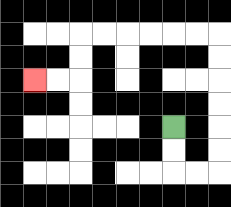{'start': '[7, 5]', 'end': '[1, 3]', 'path_directions': 'D,D,R,R,U,U,U,U,U,U,L,L,L,L,L,L,D,D,L,L', 'path_coordinates': '[[7, 5], [7, 6], [7, 7], [8, 7], [9, 7], [9, 6], [9, 5], [9, 4], [9, 3], [9, 2], [9, 1], [8, 1], [7, 1], [6, 1], [5, 1], [4, 1], [3, 1], [3, 2], [3, 3], [2, 3], [1, 3]]'}